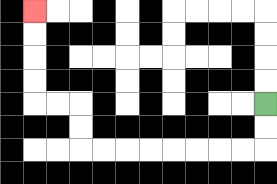{'start': '[11, 4]', 'end': '[1, 0]', 'path_directions': 'D,D,L,L,L,L,L,L,L,L,U,U,L,L,U,U,U,U', 'path_coordinates': '[[11, 4], [11, 5], [11, 6], [10, 6], [9, 6], [8, 6], [7, 6], [6, 6], [5, 6], [4, 6], [3, 6], [3, 5], [3, 4], [2, 4], [1, 4], [1, 3], [1, 2], [1, 1], [1, 0]]'}